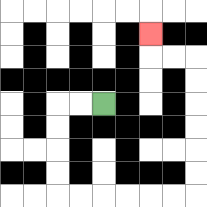{'start': '[4, 4]', 'end': '[6, 1]', 'path_directions': 'L,L,D,D,D,D,R,R,R,R,R,R,U,U,U,U,U,U,L,L,U', 'path_coordinates': '[[4, 4], [3, 4], [2, 4], [2, 5], [2, 6], [2, 7], [2, 8], [3, 8], [4, 8], [5, 8], [6, 8], [7, 8], [8, 8], [8, 7], [8, 6], [8, 5], [8, 4], [8, 3], [8, 2], [7, 2], [6, 2], [6, 1]]'}